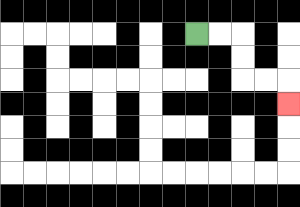{'start': '[8, 1]', 'end': '[12, 4]', 'path_directions': 'R,R,D,D,R,R,D', 'path_coordinates': '[[8, 1], [9, 1], [10, 1], [10, 2], [10, 3], [11, 3], [12, 3], [12, 4]]'}